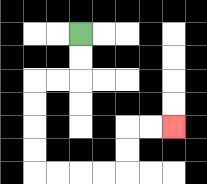{'start': '[3, 1]', 'end': '[7, 5]', 'path_directions': 'D,D,L,L,D,D,D,D,R,R,R,R,U,U,R,R', 'path_coordinates': '[[3, 1], [3, 2], [3, 3], [2, 3], [1, 3], [1, 4], [1, 5], [1, 6], [1, 7], [2, 7], [3, 7], [4, 7], [5, 7], [5, 6], [5, 5], [6, 5], [7, 5]]'}